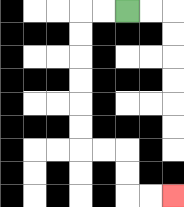{'start': '[5, 0]', 'end': '[7, 8]', 'path_directions': 'L,L,D,D,D,D,D,D,R,R,D,D,R,R', 'path_coordinates': '[[5, 0], [4, 0], [3, 0], [3, 1], [3, 2], [3, 3], [3, 4], [3, 5], [3, 6], [4, 6], [5, 6], [5, 7], [5, 8], [6, 8], [7, 8]]'}